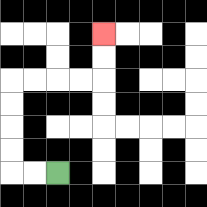{'start': '[2, 7]', 'end': '[4, 1]', 'path_directions': 'L,L,U,U,U,U,R,R,R,R,U,U', 'path_coordinates': '[[2, 7], [1, 7], [0, 7], [0, 6], [0, 5], [0, 4], [0, 3], [1, 3], [2, 3], [3, 3], [4, 3], [4, 2], [4, 1]]'}